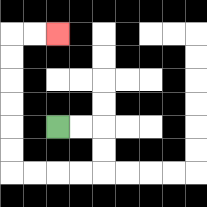{'start': '[2, 5]', 'end': '[2, 1]', 'path_directions': 'R,R,D,D,L,L,L,L,U,U,U,U,U,U,R,R', 'path_coordinates': '[[2, 5], [3, 5], [4, 5], [4, 6], [4, 7], [3, 7], [2, 7], [1, 7], [0, 7], [0, 6], [0, 5], [0, 4], [0, 3], [0, 2], [0, 1], [1, 1], [2, 1]]'}